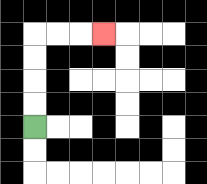{'start': '[1, 5]', 'end': '[4, 1]', 'path_directions': 'U,U,U,U,R,R,R', 'path_coordinates': '[[1, 5], [1, 4], [1, 3], [1, 2], [1, 1], [2, 1], [3, 1], [4, 1]]'}